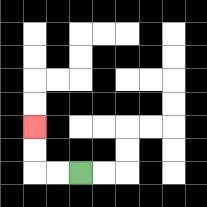{'start': '[3, 7]', 'end': '[1, 5]', 'path_directions': 'L,L,U,U', 'path_coordinates': '[[3, 7], [2, 7], [1, 7], [1, 6], [1, 5]]'}